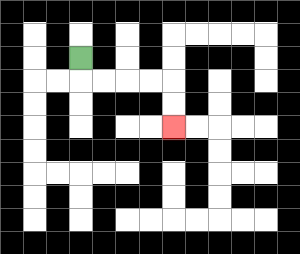{'start': '[3, 2]', 'end': '[7, 5]', 'path_directions': 'D,R,R,R,R,D,D', 'path_coordinates': '[[3, 2], [3, 3], [4, 3], [5, 3], [6, 3], [7, 3], [7, 4], [7, 5]]'}